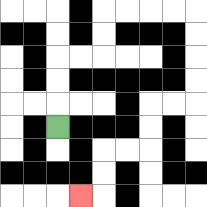{'start': '[2, 5]', 'end': '[3, 8]', 'path_directions': 'U,U,U,R,R,U,U,R,R,R,R,D,D,D,D,L,L,D,D,L,L,D,D,L', 'path_coordinates': '[[2, 5], [2, 4], [2, 3], [2, 2], [3, 2], [4, 2], [4, 1], [4, 0], [5, 0], [6, 0], [7, 0], [8, 0], [8, 1], [8, 2], [8, 3], [8, 4], [7, 4], [6, 4], [6, 5], [6, 6], [5, 6], [4, 6], [4, 7], [4, 8], [3, 8]]'}